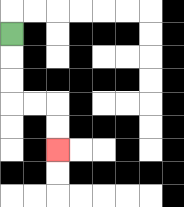{'start': '[0, 1]', 'end': '[2, 6]', 'path_directions': 'D,D,D,R,R,D,D', 'path_coordinates': '[[0, 1], [0, 2], [0, 3], [0, 4], [1, 4], [2, 4], [2, 5], [2, 6]]'}